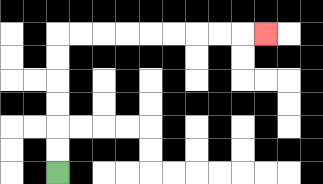{'start': '[2, 7]', 'end': '[11, 1]', 'path_directions': 'U,U,U,U,U,U,R,R,R,R,R,R,R,R,R', 'path_coordinates': '[[2, 7], [2, 6], [2, 5], [2, 4], [2, 3], [2, 2], [2, 1], [3, 1], [4, 1], [5, 1], [6, 1], [7, 1], [8, 1], [9, 1], [10, 1], [11, 1]]'}